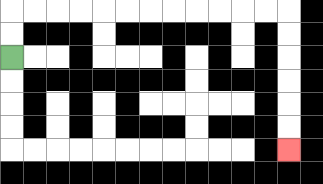{'start': '[0, 2]', 'end': '[12, 6]', 'path_directions': 'U,U,R,R,R,R,R,R,R,R,R,R,R,R,D,D,D,D,D,D', 'path_coordinates': '[[0, 2], [0, 1], [0, 0], [1, 0], [2, 0], [3, 0], [4, 0], [5, 0], [6, 0], [7, 0], [8, 0], [9, 0], [10, 0], [11, 0], [12, 0], [12, 1], [12, 2], [12, 3], [12, 4], [12, 5], [12, 6]]'}